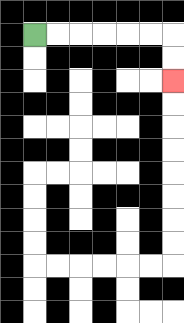{'start': '[1, 1]', 'end': '[7, 3]', 'path_directions': 'R,R,R,R,R,R,D,D', 'path_coordinates': '[[1, 1], [2, 1], [3, 1], [4, 1], [5, 1], [6, 1], [7, 1], [7, 2], [7, 3]]'}